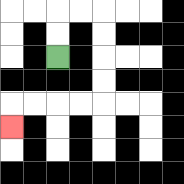{'start': '[2, 2]', 'end': '[0, 5]', 'path_directions': 'U,U,R,R,D,D,D,D,L,L,L,L,D', 'path_coordinates': '[[2, 2], [2, 1], [2, 0], [3, 0], [4, 0], [4, 1], [4, 2], [4, 3], [4, 4], [3, 4], [2, 4], [1, 4], [0, 4], [0, 5]]'}